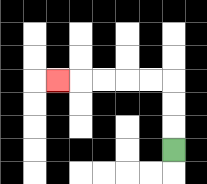{'start': '[7, 6]', 'end': '[2, 3]', 'path_directions': 'U,U,U,L,L,L,L,L', 'path_coordinates': '[[7, 6], [7, 5], [7, 4], [7, 3], [6, 3], [5, 3], [4, 3], [3, 3], [2, 3]]'}